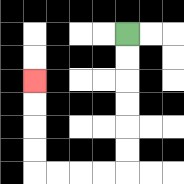{'start': '[5, 1]', 'end': '[1, 3]', 'path_directions': 'D,D,D,D,D,D,L,L,L,L,U,U,U,U', 'path_coordinates': '[[5, 1], [5, 2], [5, 3], [5, 4], [5, 5], [5, 6], [5, 7], [4, 7], [3, 7], [2, 7], [1, 7], [1, 6], [1, 5], [1, 4], [1, 3]]'}